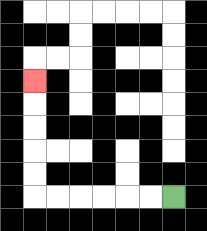{'start': '[7, 8]', 'end': '[1, 3]', 'path_directions': 'L,L,L,L,L,L,U,U,U,U,U', 'path_coordinates': '[[7, 8], [6, 8], [5, 8], [4, 8], [3, 8], [2, 8], [1, 8], [1, 7], [1, 6], [1, 5], [1, 4], [1, 3]]'}